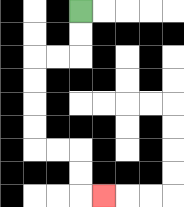{'start': '[3, 0]', 'end': '[4, 8]', 'path_directions': 'D,D,L,L,D,D,D,D,R,R,D,D,R', 'path_coordinates': '[[3, 0], [3, 1], [3, 2], [2, 2], [1, 2], [1, 3], [1, 4], [1, 5], [1, 6], [2, 6], [3, 6], [3, 7], [3, 8], [4, 8]]'}